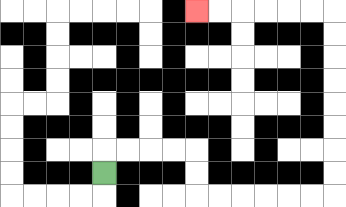{'start': '[4, 7]', 'end': '[8, 0]', 'path_directions': 'U,R,R,R,R,D,D,R,R,R,R,R,R,U,U,U,U,U,U,U,U,L,L,L,L,L,L', 'path_coordinates': '[[4, 7], [4, 6], [5, 6], [6, 6], [7, 6], [8, 6], [8, 7], [8, 8], [9, 8], [10, 8], [11, 8], [12, 8], [13, 8], [14, 8], [14, 7], [14, 6], [14, 5], [14, 4], [14, 3], [14, 2], [14, 1], [14, 0], [13, 0], [12, 0], [11, 0], [10, 0], [9, 0], [8, 0]]'}